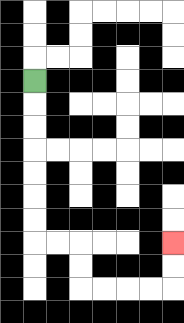{'start': '[1, 3]', 'end': '[7, 10]', 'path_directions': 'D,D,D,D,D,D,D,R,R,D,D,R,R,R,R,U,U', 'path_coordinates': '[[1, 3], [1, 4], [1, 5], [1, 6], [1, 7], [1, 8], [1, 9], [1, 10], [2, 10], [3, 10], [3, 11], [3, 12], [4, 12], [5, 12], [6, 12], [7, 12], [7, 11], [7, 10]]'}